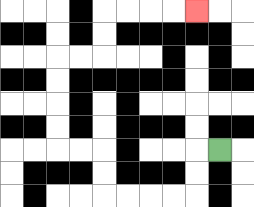{'start': '[9, 6]', 'end': '[8, 0]', 'path_directions': 'L,D,D,L,L,L,L,U,U,L,L,U,U,U,U,R,R,U,U,R,R,R,R', 'path_coordinates': '[[9, 6], [8, 6], [8, 7], [8, 8], [7, 8], [6, 8], [5, 8], [4, 8], [4, 7], [4, 6], [3, 6], [2, 6], [2, 5], [2, 4], [2, 3], [2, 2], [3, 2], [4, 2], [4, 1], [4, 0], [5, 0], [6, 0], [7, 0], [8, 0]]'}